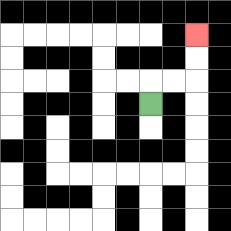{'start': '[6, 4]', 'end': '[8, 1]', 'path_directions': 'U,R,R,U,U', 'path_coordinates': '[[6, 4], [6, 3], [7, 3], [8, 3], [8, 2], [8, 1]]'}